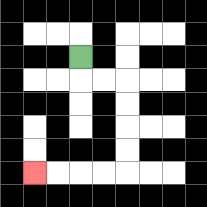{'start': '[3, 2]', 'end': '[1, 7]', 'path_directions': 'D,R,R,D,D,D,D,L,L,L,L', 'path_coordinates': '[[3, 2], [3, 3], [4, 3], [5, 3], [5, 4], [5, 5], [5, 6], [5, 7], [4, 7], [3, 7], [2, 7], [1, 7]]'}